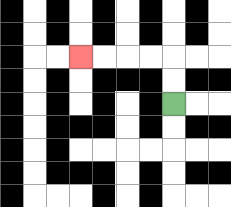{'start': '[7, 4]', 'end': '[3, 2]', 'path_directions': 'U,U,L,L,L,L', 'path_coordinates': '[[7, 4], [7, 3], [7, 2], [6, 2], [5, 2], [4, 2], [3, 2]]'}